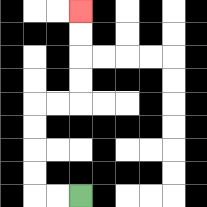{'start': '[3, 8]', 'end': '[3, 0]', 'path_directions': 'L,L,U,U,U,U,R,R,U,U,U,U', 'path_coordinates': '[[3, 8], [2, 8], [1, 8], [1, 7], [1, 6], [1, 5], [1, 4], [2, 4], [3, 4], [3, 3], [3, 2], [3, 1], [3, 0]]'}